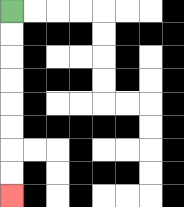{'start': '[0, 0]', 'end': '[0, 8]', 'path_directions': 'D,D,D,D,D,D,D,D', 'path_coordinates': '[[0, 0], [0, 1], [0, 2], [0, 3], [0, 4], [0, 5], [0, 6], [0, 7], [0, 8]]'}